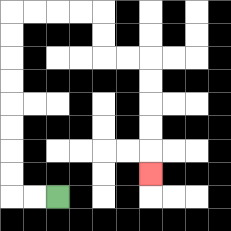{'start': '[2, 8]', 'end': '[6, 7]', 'path_directions': 'L,L,U,U,U,U,U,U,U,U,R,R,R,R,D,D,R,R,D,D,D,D,D', 'path_coordinates': '[[2, 8], [1, 8], [0, 8], [0, 7], [0, 6], [0, 5], [0, 4], [0, 3], [0, 2], [0, 1], [0, 0], [1, 0], [2, 0], [3, 0], [4, 0], [4, 1], [4, 2], [5, 2], [6, 2], [6, 3], [6, 4], [6, 5], [6, 6], [6, 7]]'}